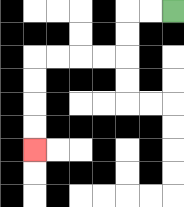{'start': '[7, 0]', 'end': '[1, 6]', 'path_directions': 'L,L,D,D,L,L,L,L,D,D,D,D', 'path_coordinates': '[[7, 0], [6, 0], [5, 0], [5, 1], [5, 2], [4, 2], [3, 2], [2, 2], [1, 2], [1, 3], [1, 4], [1, 5], [1, 6]]'}